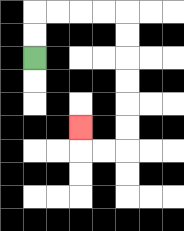{'start': '[1, 2]', 'end': '[3, 5]', 'path_directions': 'U,U,R,R,R,R,D,D,D,D,D,D,L,L,U', 'path_coordinates': '[[1, 2], [1, 1], [1, 0], [2, 0], [3, 0], [4, 0], [5, 0], [5, 1], [5, 2], [5, 3], [5, 4], [5, 5], [5, 6], [4, 6], [3, 6], [3, 5]]'}